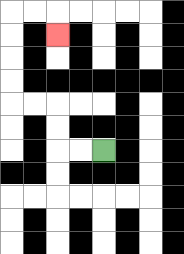{'start': '[4, 6]', 'end': '[2, 1]', 'path_directions': 'L,L,U,U,L,L,U,U,U,U,R,R,D', 'path_coordinates': '[[4, 6], [3, 6], [2, 6], [2, 5], [2, 4], [1, 4], [0, 4], [0, 3], [0, 2], [0, 1], [0, 0], [1, 0], [2, 0], [2, 1]]'}